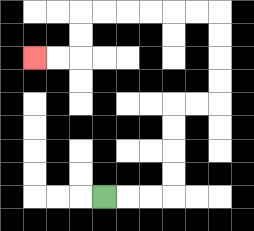{'start': '[4, 8]', 'end': '[1, 2]', 'path_directions': 'R,R,R,U,U,U,U,R,R,U,U,U,U,L,L,L,L,L,L,D,D,L,L', 'path_coordinates': '[[4, 8], [5, 8], [6, 8], [7, 8], [7, 7], [7, 6], [7, 5], [7, 4], [8, 4], [9, 4], [9, 3], [9, 2], [9, 1], [9, 0], [8, 0], [7, 0], [6, 0], [5, 0], [4, 0], [3, 0], [3, 1], [3, 2], [2, 2], [1, 2]]'}